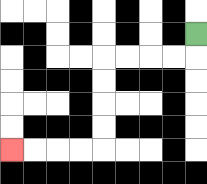{'start': '[8, 1]', 'end': '[0, 6]', 'path_directions': 'D,L,L,L,L,D,D,D,D,L,L,L,L', 'path_coordinates': '[[8, 1], [8, 2], [7, 2], [6, 2], [5, 2], [4, 2], [4, 3], [4, 4], [4, 5], [4, 6], [3, 6], [2, 6], [1, 6], [0, 6]]'}